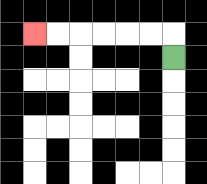{'start': '[7, 2]', 'end': '[1, 1]', 'path_directions': 'U,L,L,L,L,L,L', 'path_coordinates': '[[7, 2], [7, 1], [6, 1], [5, 1], [4, 1], [3, 1], [2, 1], [1, 1]]'}